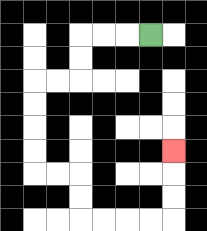{'start': '[6, 1]', 'end': '[7, 6]', 'path_directions': 'L,L,L,D,D,L,L,D,D,D,D,R,R,D,D,R,R,R,R,U,U,U', 'path_coordinates': '[[6, 1], [5, 1], [4, 1], [3, 1], [3, 2], [3, 3], [2, 3], [1, 3], [1, 4], [1, 5], [1, 6], [1, 7], [2, 7], [3, 7], [3, 8], [3, 9], [4, 9], [5, 9], [6, 9], [7, 9], [7, 8], [7, 7], [7, 6]]'}